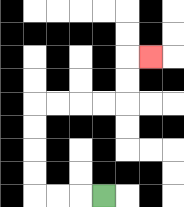{'start': '[4, 8]', 'end': '[6, 2]', 'path_directions': 'L,L,L,U,U,U,U,R,R,R,R,U,U,R', 'path_coordinates': '[[4, 8], [3, 8], [2, 8], [1, 8], [1, 7], [1, 6], [1, 5], [1, 4], [2, 4], [3, 4], [4, 4], [5, 4], [5, 3], [5, 2], [6, 2]]'}